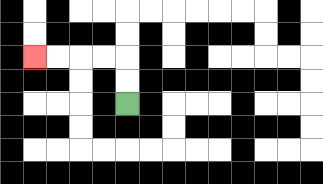{'start': '[5, 4]', 'end': '[1, 2]', 'path_directions': 'U,U,L,L,L,L', 'path_coordinates': '[[5, 4], [5, 3], [5, 2], [4, 2], [3, 2], [2, 2], [1, 2]]'}